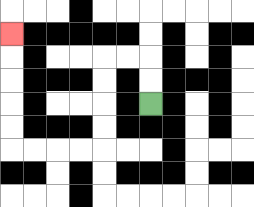{'start': '[6, 4]', 'end': '[0, 1]', 'path_directions': 'U,U,L,L,D,D,D,D,L,L,L,L,U,U,U,U,U', 'path_coordinates': '[[6, 4], [6, 3], [6, 2], [5, 2], [4, 2], [4, 3], [4, 4], [4, 5], [4, 6], [3, 6], [2, 6], [1, 6], [0, 6], [0, 5], [0, 4], [0, 3], [0, 2], [0, 1]]'}